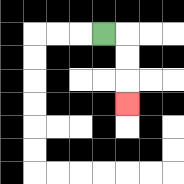{'start': '[4, 1]', 'end': '[5, 4]', 'path_directions': 'R,D,D,D', 'path_coordinates': '[[4, 1], [5, 1], [5, 2], [5, 3], [5, 4]]'}